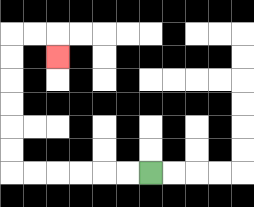{'start': '[6, 7]', 'end': '[2, 2]', 'path_directions': 'L,L,L,L,L,L,U,U,U,U,U,U,R,R,D', 'path_coordinates': '[[6, 7], [5, 7], [4, 7], [3, 7], [2, 7], [1, 7], [0, 7], [0, 6], [0, 5], [0, 4], [0, 3], [0, 2], [0, 1], [1, 1], [2, 1], [2, 2]]'}